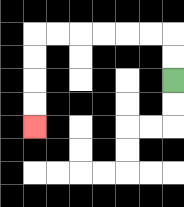{'start': '[7, 3]', 'end': '[1, 5]', 'path_directions': 'U,U,L,L,L,L,L,L,D,D,D,D', 'path_coordinates': '[[7, 3], [7, 2], [7, 1], [6, 1], [5, 1], [4, 1], [3, 1], [2, 1], [1, 1], [1, 2], [1, 3], [1, 4], [1, 5]]'}